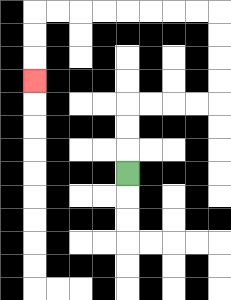{'start': '[5, 7]', 'end': '[1, 3]', 'path_directions': 'U,U,U,R,R,R,R,U,U,U,U,L,L,L,L,L,L,L,L,D,D,D', 'path_coordinates': '[[5, 7], [5, 6], [5, 5], [5, 4], [6, 4], [7, 4], [8, 4], [9, 4], [9, 3], [9, 2], [9, 1], [9, 0], [8, 0], [7, 0], [6, 0], [5, 0], [4, 0], [3, 0], [2, 0], [1, 0], [1, 1], [1, 2], [1, 3]]'}